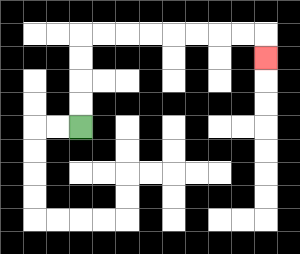{'start': '[3, 5]', 'end': '[11, 2]', 'path_directions': 'U,U,U,U,R,R,R,R,R,R,R,R,D', 'path_coordinates': '[[3, 5], [3, 4], [3, 3], [3, 2], [3, 1], [4, 1], [5, 1], [6, 1], [7, 1], [8, 1], [9, 1], [10, 1], [11, 1], [11, 2]]'}